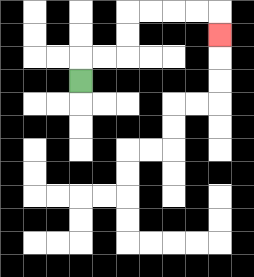{'start': '[3, 3]', 'end': '[9, 1]', 'path_directions': 'U,R,R,U,U,R,R,R,R,D', 'path_coordinates': '[[3, 3], [3, 2], [4, 2], [5, 2], [5, 1], [5, 0], [6, 0], [7, 0], [8, 0], [9, 0], [9, 1]]'}